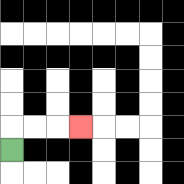{'start': '[0, 6]', 'end': '[3, 5]', 'path_directions': 'U,R,R,R', 'path_coordinates': '[[0, 6], [0, 5], [1, 5], [2, 5], [3, 5]]'}